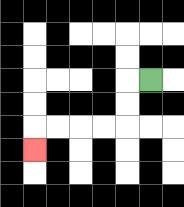{'start': '[6, 3]', 'end': '[1, 6]', 'path_directions': 'L,D,D,L,L,L,L,D', 'path_coordinates': '[[6, 3], [5, 3], [5, 4], [5, 5], [4, 5], [3, 5], [2, 5], [1, 5], [1, 6]]'}